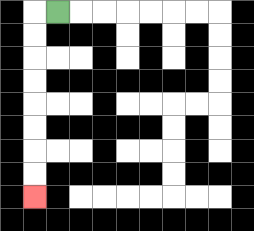{'start': '[2, 0]', 'end': '[1, 8]', 'path_directions': 'L,D,D,D,D,D,D,D,D', 'path_coordinates': '[[2, 0], [1, 0], [1, 1], [1, 2], [1, 3], [1, 4], [1, 5], [1, 6], [1, 7], [1, 8]]'}